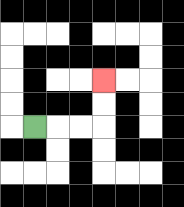{'start': '[1, 5]', 'end': '[4, 3]', 'path_directions': 'R,R,R,U,U', 'path_coordinates': '[[1, 5], [2, 5], [3, 5], [4, 5], [4, 4], [4, 3]]'}